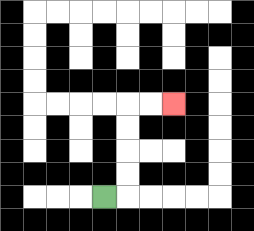{'start': '[4, 8]', 'end': '[7, 4]', 'path_directions': 'R,U,U,U,U,R,R', 'path_coordinates': '[[4, 8], [5, 8], [5, 7], [5, 6], [5, 5], [5, 4], [6, 4], [7, 4]]'}